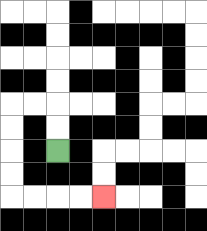{'start': '[2, 6]', 'end': '[4, 8]', 'path_directions': 'U,U,L,L,D,D,D,D,R,R,R,R', 'path_coordinates': '[[2, 6], [2, 5], [2, 4], [1, 4], [0, 4], [0, 5], [0, 6], [0, 7], [0, 8], [1, 8], [2, 8], [3, 8], [4, 8]]'}